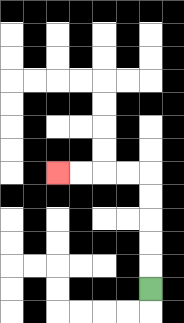{'start': '[6, 12]', 'end': '[2, 7]', 'path_directions': 'U,U,U,U,U,L,L,L,L', 'path_coordinates': '[[6, 12], [6, 11], [6, 10], [6, 9], [6, 8], [6, 7], [5, 7], [4, 7], [3, 7], [2, 7]]'}